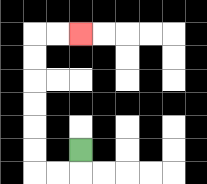{'start': '[3, 6]', 'end': '[3, 1]', 'path_directions': 'D,L,L,U,U,U,U,U,U,R,R', 'path_coordinates': '[[3, 6], [3, 7], [2, 7], [1, 7], [1, 6], [1, 5], [1, 4], [1, 3], [1, 2], [1, 1], [2, 1], [3, 1]]'}